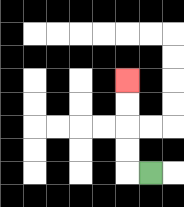{'start': '[6, 7]', 'end': '[5, 3]', 'path_directions': 'L,U,U,U,U', 'path_coordinates': '[[6, 7], [5, 7], [5, 6], [5, 5], [5, 4], [5, 3]]'}